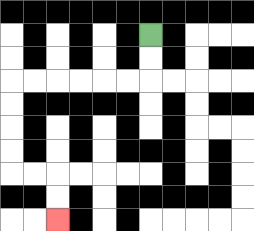{'start': '[6, 1]', 'end': '[2, 9]', 'path_directions': 'D,D,L,L,L,L,L,L,D,D,D,D,R,R,D,D', 'path_coordinates': '[[6, 1], [6, 2], [6, 3], [5, 3], [4, 3], [3, 3], [2, 3], [1, 3], [0, 3], [0, 4], [0, 5], [0, 6], [0, 7], [1, 7], [2, 7], [2, 8], [2, 9]]'}